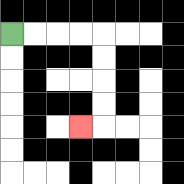{'start': '[0, 1]', 'end': '[3, 5]', 'path_directions': 'R,R,R,R,D,D,D,D,L', 'path_coordinates': '[[0, 1], [1, 1], [2, 1], [3, 1], [4, 1], [4, 2], [4, 3], [4, 4], [4, 5], [3, 5]]'}